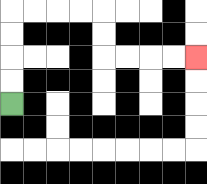{'start': '[0, 4]', 'end': '[8, 2]', 'path_directions': 'U,U,U,U,R,R,R,R,D,D,R,R,R,R', 'path_coordinates': '[[0, 4], [0, 3], [0, 2], [0, 1], [0, 0], [1, 0], [2, 0], [3, 0], [4, 0], [4, 1], [4, 2], [5, 2], [6, 2], [7, 2], [8, 2]]'}